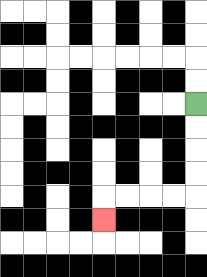{'start': '[8, 4]', 'end': '[4, 9]', 'path_directions': 'D,D,D,D,L,L,L,L,D', 'path_coordinates': '[[8, 4], [8, 5], [8, 6], [8, 7], [8, 8], [7, 8], [6, 8], [5, 8], [4, 8], [4, 9]]'}